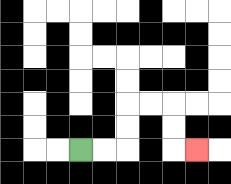{'start': '[3, 6]', 'end': '[8, 6]', 'path_directions': 'R,R,U,U,R,R,D,D,R', 'path_coordinates': '[[3, 6], [4, 6], [5, 6], [5, 5], [5, 4], [6, 4], [7, 4], [7, 5], [7, 6], [8, 6]]'}